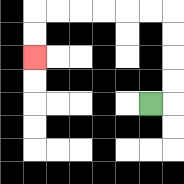{'start': '[6, 4]', 'end': '[1, 2]', 'path_directions': 'R,U,U,U,U,L,L,L,L,L,L,D,D', 'path_coordinates': '[[6, 4], [7, 4], [7, 3], [7, 2], [7, 1], [7, 0], [6, 0], [5, 0], [4, 0], [3, 0], [2, 0], [1, 0], [1, 1], [1, 2]]'}